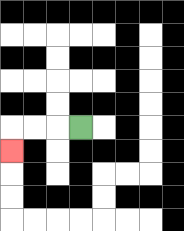{'start': '[3, 5]', 'end': '[0, 6]', 'path_directions': 'L,L,L,D', 'path_coordinates': '[[3, 5], [2, 5], [1, 5], [0, 5], [0, 6]]'}